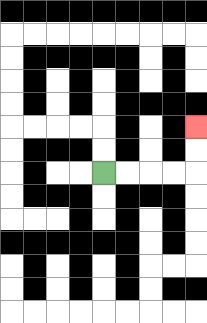{'start': '[4, 7]', 'end': '[8, 5]', 'path_directions': 'R,R,R,R,U,U', 'path_coordinates': '[[4, 7], [5, 7], [6, 7], [7, 7], [8, 7], [8, 6], [8, 5]]'}